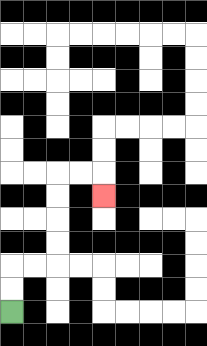{'start': '[0, 13]', 'end': '[4, 8]', 'path_directions': 'U,U,R,R,U,U,U,U,R,R,D', 'path_coordinates': '[[0, 13], [0, 12], [0, 11], [1, 11], [2, 11], [2, 10], [2, 9], [2, 8], [2, 7], [3, 7], [4, 7], [4, 8]]'}